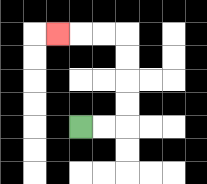{'start': '[3, 5]', 'end': '[2, 1]', 'path_directions': 'R,R,U,U,U,U,L,L,L', 'path_coordinates': '[[3, 5], [4, 5], [5, 5], [5, 4], [5, 3], [5, 2], [5, 1], [4, 1], [3, 1], [2, 1]]'}